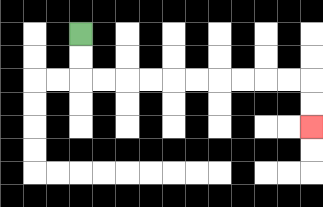{'start': '[3, 1]', 'end': '[13, 5]', 'path_directions': 'D,D,R,R,R,R,R,R,R,R,R,R,D,D', 'path_coordinates': '[[3, 1], [3, 2], [3, 3], [4, 3], [5, 3], [6, 3], [7, 3], [8, 3], [9, 3], [10, 3], [11, 3], [12, 3], [13, 3], [13, 4], [13, 5]]'}